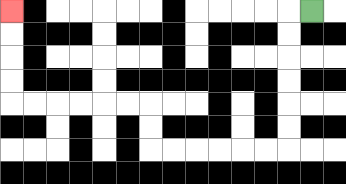{'start': '[13, 0]', 'end': '[0, 0]', 'path_directions': 'L,D,D,D,D,D,D,L,L,L,L,L,L,U,U,L,L,L,L,L,L,U,U,U,U', 'path_coordinates': '[[13, 0], [12, 0], [12, 1], [12, 2], [12, 3], [12, 4], [12, 5], [12, 6], [11, 6], [10, 6], [9, 6], [8, 6], [7, 6], [6, 6], [6, 5], [6, 4], [5, 4], [4, 4], [3, 4], [2, 4], [1, 4], [0, 4], [0, 3], [0, 2], [0, 1], [0, 0]]'}